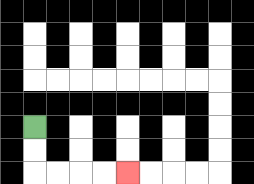{'start': '[1, 5]', 'end': '[5, 7]', 'path_directions': 'D,D,R,R,R,R', 'path_coordinates': '[[1, 5], [1, 6], [1, 7], [2, 7], [3, 7], [4, 7], [5, 7]]'}